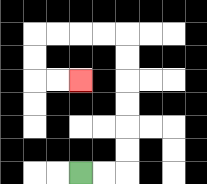{'start': '[3, 7]', 'end': '[3, 3]', 'path_directions': 'R,R,U,U,U,U,U,U,L,L,L,L,D,D,R,R', 'path_coordinates': '[[3, 7], [4, 7], [5, 7], [5, 6], [5, 5], [5, 4], [5, 3], [5, 2], [5, 1], [4, 1], [3, 1], [2, 1], [1, 1], [1, 2], [1, 3], [2, 3], [3, 3]]'}